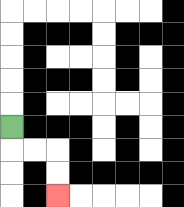{'start': '[0, 5]', 'end': '[2, 8]', 'path_directions': 'D,R,R,D,D', 'path_coordinates': '[[0, 5], [0, 6], [1, 6], [2, 6], [2, 7], [2, 8]]'}